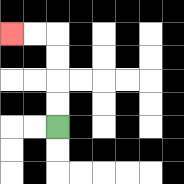{'start': '[2, 5]', 'end': '[0, 1]', 'path_directions': 'U,U,U,U,L,L', 'path_coordinates': '[[2, 5], [2, 4], [2, 3], [2, 2], [2, 1], [1, 1], [0, 1]]'}